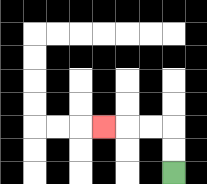{'start': '[7, 7]', 'end': '[4, 5]', 'path_directions': 'U,U,L,L,L', 'path_coordinates': '[[7, 7], [7, 6], [7, 5], [6, 5], [5, 5], [4, 5]]'}